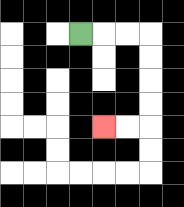{'start': '[3, 1]', 'end': '[4, 5]', 'path_directions': 'R,R,R,D,D,D,D,L,L', 'path_coordinates': '[[3, 1], [4, 1], [5, 1], [6, 1], [6, 2], [6, 3], [6, 4], [6, 5], [5, 5], [4, 5]]'}